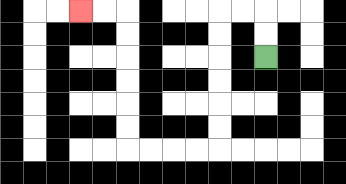{'start': '[11, 2]', 'end': '[3, 0]', 'path_directions': 'U,U,L,L,D,D,D,D,D,D,L,L,L,L,U,U,U,U,U,U,L,L', 'path_coordinates': '[[11, 2], [11, 1], [11, 0], [10, 0], [9, 0], [9, 1], [9, 2], [9, 3], [9, 4], [9, 5], [9, 6], [8, 6], [7, 6], [6, 6], [5, 6], [5, 5], [5, 4], [5, 3], [5, 2], [5, 1], [5, 0], [4, 0], [3, 0]]'}